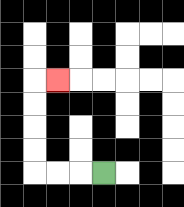{'start': '[4, 7]', 'end': '[2, 3]', 'path_directions': 'L,L,L,U,U,U,U,R', 'path_coordinates': '[[4, 7], [3, 7], [2, 7], [1, 7], [1, 6], [1, 5], [1, 4], [1, 3], [2, 3]]'}